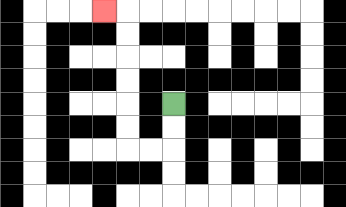{'start': '[7, 4]', 'end': '[4, 0]', 'path_directions': 'D,D,L,L,U,U,U,U,U,U,L', 'path_coordinates': '[[7, 4], [7, 5], [7, 6], [6, 6], [5, 6], [5, 5], [5, 4], [5, 3], [5, 2], [5, 1], [5, 0], [4, 0]]'}